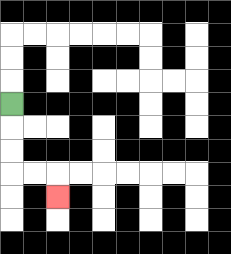{'start': '[0, 4]', 'end': '[2, 8]', 'path_directions': 'D,D,D,R,R,D', 'path_coordinates': '[[0, 4], [0, 5], [0, 6], [0, 7], [1, 7], [2, 7], [2, 8]]'}